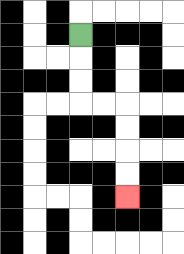{'start': '[3, 1]', 'end': '[5, 8]', 'path_directions': 'D,D,D,R,R,D,D,D,D', 'path_coordinates': '[[3, 1], [3, 2], [3, 3], [3, 4], [4, 4], [5, 4], [5, 5], [5, 6], [5, 7], [5, 8]]'}